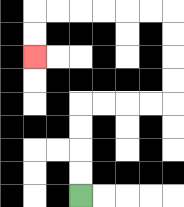{'start': '[3, 8]', 'end': '[1, 2]', 'path_directions': 'U,U,U,U,R,R,R,R,U,U,U,U,L,L,L,L,L,L,D,D', 'path_coordinates': '[[3, 8], [3, 7], [3, 6], [3, 5], [3, 4], [4, 4], [5, 4], [6, 4], [7, 4], [7, 3], [7, 2], [7, 1], [7, 0], [6, 0], [5, 0], [4, 0], [3, 0], [2, 0], [1, 0], [1, 1], [1, 2]]'}